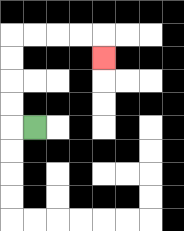{'start': '[1, 5]', 'end': '[4, 2]', 'path_directions': 'L,U,U,U,U,R,R,R,R,D', 'path_coordinates': '[[1, 5], [0, 5], [0, 4], [0, 3], [0, 2], [0, 1], [1, 1], [2, 1], [3, 1], [4, 1], [4, 2]]'}